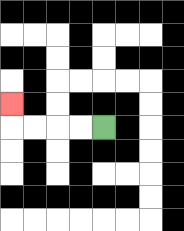{'start': '[4, 5]', 'end': '[0, 4]', 'path_directions': 'L,L,L,L,U', 'path_coordinates': '[[4, 5], [3, 5], [2, 5], [1, 5], [0, 5], [0, 4]]'}